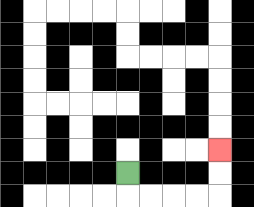{'start': '[5, 7]', 'end': '[9, 6]', 'path_directions': 'D,R,R,R,R,U,U', 'path_coordinates': '[[5, 7], [5, 8], [6, 8], [7, 8], [8, 8], [9, 8], [9, 7], [9, 6]]'}